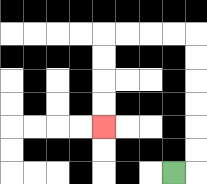{'start': '[7, 7]', 'end': '[4, 5]', 'path_directions': 'R,U,U,U,U,U,U,L,L,L,L,D,D,D,D', 'path_coordinates': '[[7, 7], [8, 7], [8, 6], [8, 5], [8, 4], [8, 3], [8, 2], [8, 1], [7, 1], [6, 1], [5, 1], [4, 1], [4, 2], [4, 3], [4, 4], [4, 5]]'}